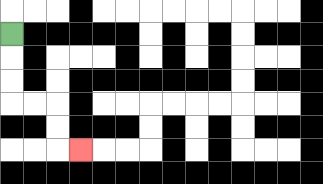{'start': '[0, 1]', 'end': '[3, 6]', 'path_directions': 'D,D,D,R,R,D,D,R', 'path_coordinates': '[[0, 1], [0, 2], [0, 3], [0, 4], [1, 4], [2, 4], [2, 5], [2, 6], [3, 6]]'}